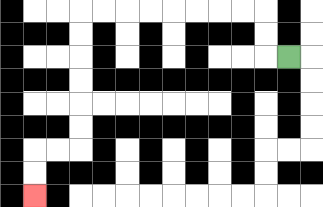{'start': '[12, 2]', 'end': '[1, 8]', 'path_directions': 'L,U,U,L,L,L,L,L,L,L,L,D,D,D,D,D,D,L,L,D,D', 'path_coordinates': '[[12, 2], [11, 2], [11, 1], [11, 0], [10, 0], [9, 0], [8, 0], [7, 0], [6, 0], [5, 0], [4, 0], [3, 0], [3, 1], [3, 2], [3, 3], [3, 4], [3, 5], [3, 6], [2, 6], [1, 6], [1, 7], [1, 8]]'}